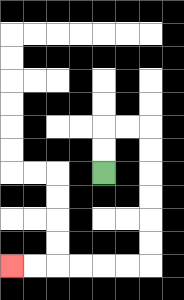{'start': '[4, 7]', 'end': '[0, 11]', 'path_directions': 'U,U,R,R,D,D,D,D,D,D,L,L,L,L,L,L', 'path_coordinates': '[[4, 7], [4, 6], [4, 5], [5, 5], [6, 5], [6, 6], [6, 7], [6, 8], [6, 9], [6, 10], [6, 11], [5, 11], [4, 11], [3, 11], [2, 11], [1, 11], [0, 11]]'}